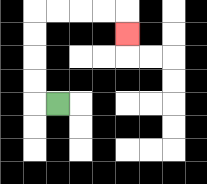{'start': '[2, 4]', 'end': '[5, 1]', 'path_directions': 'L,U,U,U,U,R,R,R,R,D', 'path_coordinates': '[[2, 4], [1, 4], [1, 3], [1, 2], [1, 1], [1, 0], [2, 0], [3, 0], [4, 0], [5, 0], [5, 1]]'}